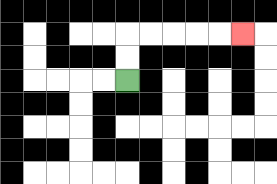{'start': '[5, 3]', 'end': '[10, 1]', 'path_directions': 'U,U,R,R,R,R,R', 'path_coordinates': '[[5, 3], [5, 2], [5, 1], [6, 1], [7, 1], [8, 1], [9, 1], [10, 1]]'}